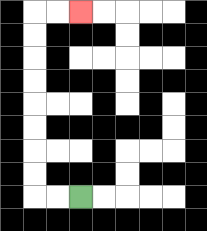{'start': '[3, 8]', 'end': '[3, 0]', 'path_directions': 'L,L,U,U,U,U,U,U,U,U,R,R', 'path_coordinates': '[[3, 8], [2, 8], [1, 8], [1, 7], [1, 6], [1, 5], [1, 4], [1, 3], [1, 2], [1, 1], [1, 0], [2, 0], [3, 0]]'}